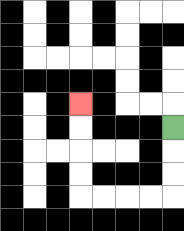{'start': '[7, 5]', 'end': '[3, 4]', 'path_directions': 'D,D,D,L,L,L,L,U,U,U,U', 'path_coordinates': '[[7, 5], [7, 6], [7, 7], [7, 8], [6, 8], [5, 8], [4, 8], [3, 8], [3, 7], [3, 6], [3, 5], [3, 4]]'}